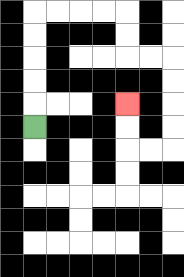{'start': '[1, 5]', 'end': '[5, 4]', 'path_directions': 'U,U,U,U,U,R,R,R,R,D,D,R,R,D,D,D,D,L,L,U,U', 'path_coordinates': '[[1, 5], [1, 4], [1, 3], [1, 2], [1, 1], [1, 0], [2, 0], [3, 0], [4, 0], [5, 0], [5, 1], [5, 2], [6, 2], [7, 2], [7, 3], [7, 4], [7, 5], [7, 6], [6, 6], [5, 6], [5, 5], [5, 4]]'}